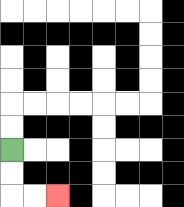{'start': '[0, 6]', 'end': '[2, 8]', 'path_directions': 'D,D,R,R', 'path_coordinates': '[[0, 6], [0, 7], [0, 8], [1, 8], [2, 8]]'}